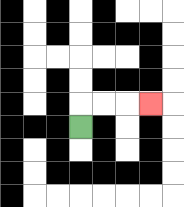{'start': '[3, 5]', 'end': '[6, 4]', 'path_directions': 'U,R,R,R', 'path_coordinates': '[[3, 5], [3, 4], [4, 4], [5, 4], [6, 4]]'}